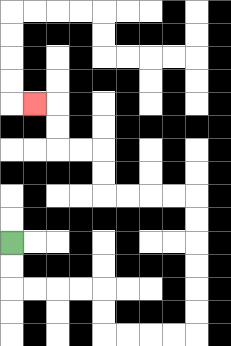{'start': '[0, 10]', 'end': '[1, 4]', 'path_directions': 'D,D,R,R,R,R,D,D,R,R,R,R,U,U,U,U,U,U,L,L,L,L,U,U,L,L,U,U,L', 'path_coordinates': '[[0, 10], [0, 11], [0, 12], [1, 12], [2, 12], [3, 12], [4, 12], [4, 13], [4, 14], [5, 14], [6, 14], [7, 14], [8, 14], [8, 13], [8, 12], [8, 11], [8, 10], [8, 9], [8, 8], [7, 8], [6, 8], [5, 8], [4, 8], [4, 7], [4, 6], [3, 6], [2, 6], [2, 5], [2, 4], [1, 4]]'}